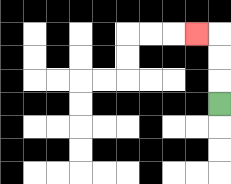{'start': '[9, 4]', 'end': '[8, 1]', 'path_directions': 'U,U,U,L', 'path_coordinates': '[[9, 4], [9, 3], [9, 2], [9, 1], [8, 1]]'}